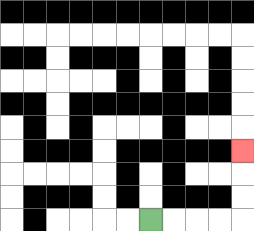{'start': '[6, 9]', 'end': '[10, 6]', 'path_directions': 'R,R,R,R,U,U,U', 'path_coordinates': '[[6, 9], [7, 9], [8, 9], [9, 9], [10, 9], [10, 8], [10, 7], [10, 6]]'}